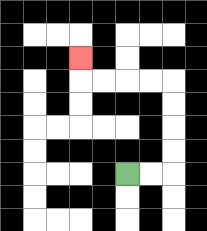{'start': '[5, 7]', 'end': '[3, 2]', 'path_directions': 'R,R,U,U,U,U,L,L,L,L,U', 'path_coordinates': '[[5, 7], [6, 7], [7, 7], [7, 6], [7, 5], [7, 4], [7, 3], [6, 3], [5, 3], [4, 3], [3, 3], [3, 2]]'}